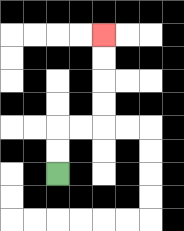{'start': '[2, 7]', 'end': '[4, 1]', 'path_directions': 'U,U,R,R,U,U,U,U', 'path_coordinates': '[[2, 7], [2, 6], [2, 5], [3, 5], [4, 5], [4, 4], [4, 3], [4, 2], [4, 1]]'}